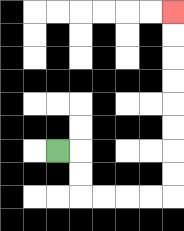{'start': '[2, 6]', 'end': '[7, 0]', 'path_directions': 'R,D,D,R,R,R,R,U,U,U,U,U,U,U,U', 'path_coordinates': '[[2, 6], [3, 6], [3, 7], [3, 8], [4, 8], [5, 8], [6, 8], [7, 8], [7, 7], [7, 6], [7, 5], [7, 4], [7, 3], [7, 2], [7, 1], [7, 0]]'}